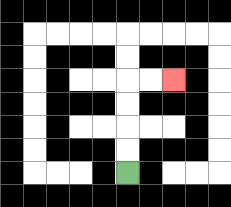{'start': '[5, 7]', 'end': '[7, 3]', 'path_directions': 'U,U,U,U,R,R', 'path_coordinates': '[[5, 7], [5, 6], [5, 5], [5, 4], [5, 3], [6, 3], [7, 3]]'}